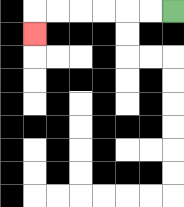{'start': '[7, 0]', 'end': '[1, 1]', 'path_directions': 'L,L,L,L,L,L,D', 'path_coordinates': '[[7, 0], [6, 0], [5, 0], [4, 0], [3, 0], [2, 0], [1, 0], [1, 1]]'}